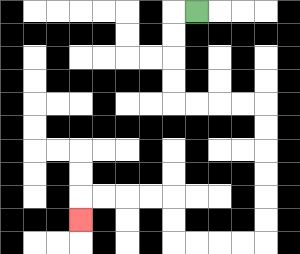{'start': '[8, 0]', 'end': '[3, 9]', 'path_directions': 'L,D,D,D,D,R,R,R,R,D,D,D,D,D,D,L,L,L,L,U,U,L,L,L,L,D', 'path_coordinates': '[[8, 0], [7, 0], [7, 1], [7, 2], [7, 3], [7, 4], [8, 4], [9, 4], [10, 4], [11, 4], [11, 5], [11, 6], [11, 7], [11, 8], [11, 9], [11, 10], [10, 10], [9, 10], [8, 10], [7, 10], [7, 9], [7, 8], [6, 8], [5, 8], [4, 8], [3, 8], [3, 9]]'}